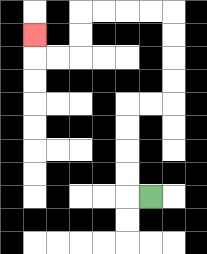{'start': '[6, 8]', 'end': '[1, 1]', 'path_directions': 'L,U,U,U,U,R,R,U,U,U,U,L,L,L,L,D,D,L,L,U', 'path_coordinates': '[[6, 8], [5, 8], [5, 7], [5, 6], [5, 5], [5, 4], [6, 4], [7, 4], [7, 3], [7, 2], [7, 1], [7, 0], [6, 0], [5, 0], [4, 0], [3, 0], [3, 1], [3, 2], [2, 2], [1, 2], [1, 1]]'}